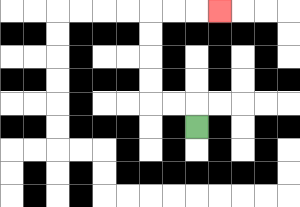{'start': '[8, 5]', 'end': '[9, 0]', 'path_directions': 'U,L,L,U,U,U,U,R,R,R', 'path_coordinates': '[[8, 5], [8, 4], [7, 4], [6, 4], [6, 3], [6, 2], [6, 1], [6, 0], [7, 0], [8, 0], [9, 0]]'}